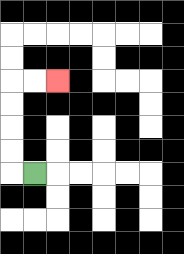{'start': '[1, 7]', 'end': '[2, 3]', 'path_directions': 'L,U,U,U,U,R,R', 'path_coordinates': '[[1, 7], [0, 7], [0, 6], [0, 5], [0, 4], [0, 3], [1, 3], [2, 3]]'}